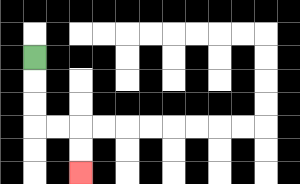{'start': '[1, 2]', 'end': '[3, 7]', 'path_directions': 'D,D,D,R,R,D,D', 'path_coordinates': '[[1, 2], [1, 3], [1, 4], [1, 5], [2, 5], [3, 5], [3, 6], [3, 7]]'}